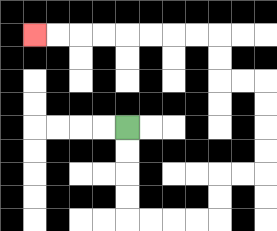{'start': '[5, 5]', 'end': '[1, 1]', 'path_directions': 'D,D,D,D,R,R,R,R,U,U,R,R,U,U,U,U,L,L,U,U,L,L,L,L,L,L,L,L', 'path_coordinates': '[[5, 5], [5, 6], [5, 7], [5, 8], [5, 9], [6, 9], [7, 9], [8, 9], [9, 9], [9, 8], [9, 7], [10, 7], [11, 7], [11, 6], [11, 5], [11, 4], [11, 3], [10, 3], [9, 3], [9, 2], [9, 1], [8, 1], [7, 1], [6, 1], [5, 1], [4, 1], [3, 1], [2, 1], [1, 1]]'}